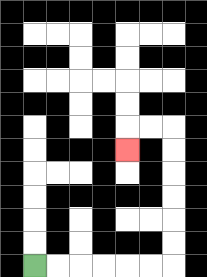{'start': '[1, 11]', 'end': '[5, 6]', 'path_directions': 'R,R,R,R,R,R,U,U,U,U,U,U,L,L,D', 'path_coordinates': '[[1, 11], [2, 11], [3, 11], [4, 11], [5, 11], [6, 11], [7, 11], [7, 10], [7, 9], [7, 8], [7, 7], [7, 6], [7, 5], [6, 5], [5, 5], [5, 6]]'}